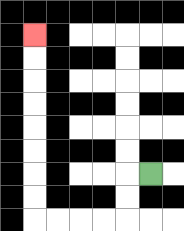{'start': '[6, 7]', 'end': '[1, 1]', 'path_directions': 'L,D,D,L,L,L,L,U,U,U,U,U,U,U,U', 'path_coordinates': '[[6, 7], [5, 7], [5, 8], [5, 9], [4, 9], [3, 9], [2, 9], [1, 9], [1, 8], [1, 7], [1, 6], [1, 5], [1, 4], [1, 3], [1, 2], [1, 1]]'}